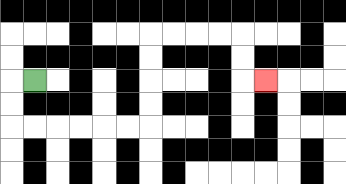{'start': '[1, 3]', 'end': '[11, 3]', 'path_directions': 'L,D,D,R,R,R,R,R,R,U,U,U,U,R,R,R,R,D,D,R', 'path_coordinates': '[[1, 3], [0, 3], [0, 4], [0, 5], [1, 5], [2, 5], [3, 5], [4, 5], [5, 5], [6, 5], [6, 4], [6, 3], [6, 2], [6, 1], [7, 1], [8, 1], [9, 1], [10, 1], [10, 2], [10, 3], [11, 3]]'}